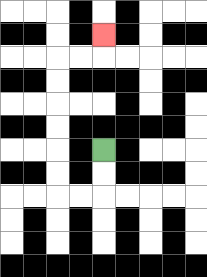{'start': '[4, 6]', 'end': '[4, 1]', 'path_directions': 'D,D,L,L,U,U,U,U,U,U,R,R,U', 'path_coordinates': '[[4, 6], [4, 7], [4, 8], [3, 8], [2, 8], [2, 7], [2, 6], [2, 5], [2, 4], [2, 3], [2, 2], [3, 2], [4, 2], [4, 1]]'}